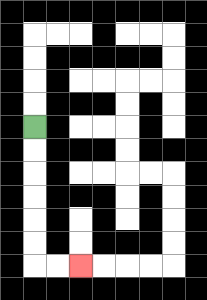{'start': '[1, 5]', 'end': '[3, 11]', 'path_directions': 'D,D,D,D,D,D,R,R', 'path_coordinates': '[[1, 5], [1, 6], [1, 7], [1, 8], [1, 9], [1, 10], [1, 11], [2, 11], [3, 11]]'}